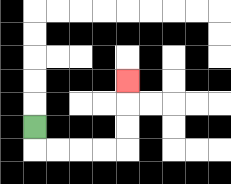{'start': '[1, 5]', 'end': '[5, 3]', 'path_directions': 'D,R,R,R,R,U,U,U', 'path_coordinates': '[[1, 5], [1, 6], [2, 6], [3, 6], [4, 6], [5, 6], [5, 5], [5, 4], [5, 3]]'}